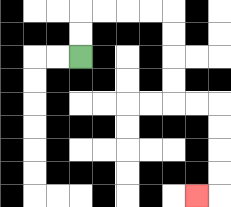{'start': '[3, 2]', 'end': '[8, 8]', 'path_directions': 'U,U,R,R,R,R,D,D,D,D,R,R,D,D,D,D,L', 'path_coordinates': '[[3, 2], [3, 1], [3, 0], [4, 0], [5, 0], [6, 0], [7, 0], [7, 1], [7, 2], [7, 3], [7, 4], [8, 4], [9, 4], [9, 5], [9, 6], [9, 7], [9, 8], [8, 8]]'}